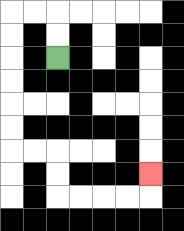{'start': '[2, 2]', 'end': '[6, 7]', 'path_directions': 'U,U,L,L,D,D,D,D,D,D,R,R,D,D,R,R,R,R,U', 'path_coordinates': '[[2, 2], [2, 1], [2, 0], [1, 0], [0, 0], [0, 1], [0, 2], [0, 3], [0, 4], [0, 5], [0, 6], [1, 6], [2, 6], [2, 7], [2, 8], [3, 8], [4, 8], [5, 8], [6, 8], [6, 7]]'}